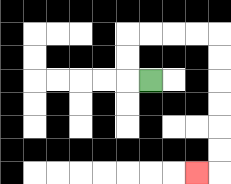{'start': '[6, 3]', 'end': '[8, 7]', 'path_directions': 'L,U,U,R,R,R,R,D,D,D,D,D,D,L', 'path_coordinates': '[[6, 3], [5, 3], [5, 2], [5, 1], [6, 1], [7, 1], [8, 1], [9, 1], [9, 2], [9, 3], [9, 4], [9, 5], [9, 6], [9, 7], [8, 7]]'}